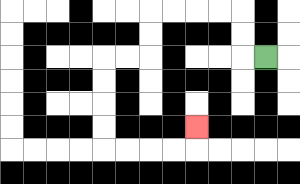{'start': '[11, 2]', 'end': '[8, 5]', 'path_directions': 'L,U,U,L,L,L,L,D,D,L,L,D,D,D,D,R,R,R,R,U', 'path_coordinates': '[[11, 2], [10, 2], [10, 1], [10, 0], [9, 0], [8, 0], [7, 0], [6, 0], [6, 1], [6, 2], [5, 2], [4, 2], [4, 3], [4, 4], [4, 5], [4, 6], [5, 6], [6, 6], [7, 6], [8, 6], [8, 5]]'}